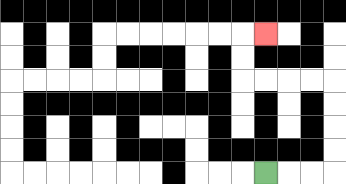{'start': '[11, 7]', 'end': '[11, 1]', 'path_directions': 'R,R,R,U,U,U,U,L,L,L,L,U,U,R', 'path_coordinates': '[[11, 7], [12, 7], [13, 7], [14, 7], [14, 6], [14, 5], [14, 4], [14, 3], [13, 3], [12, 3], [11, 3], [10, 3], [10, 2], [10, 1], [11, 1]]'}